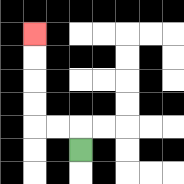{'start': '[3, 6]', 'end': '[1, 1]', 'path_directions': 'U,L,L,U,U,U,U', 'path_coordinates': '[[3, 6], [3, 5], [2, 5], [1, 5], [1, 4], [1, 3], [1, 2], [1, 1]]'}